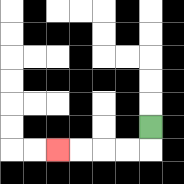{'start': '[6, 5]', 'end': '[2, 6]', 'path_directions': 'D,L,L,L,L', 'path_coordinates': '[[6, 5], [6, 6], [5, 6], [4, 6], [3, 6], [2, 6]]'}